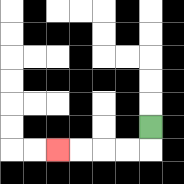{'start': '[6, 5]', 'end': '[2, 6]', 'path_directions': 'D,L,L,L,L', 'path_coordinates': '[[6, 5], [6, 6], [5, 6], [4, 6], [3, 6], [2, 6]]'}